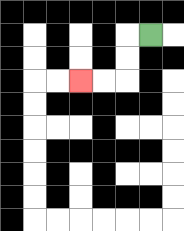{'start': '[6, 1]', 'end': '[3, 3]', 'path_directions': 'L,D,D,L,L', 'path_coordinates': '[[6, 1], [5, 1], [5, 2], [5, 3], [4, 3], [3, 3]]'}